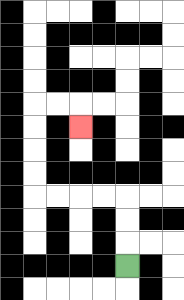{'start': '[5, 11]', 'end': '[3, 5]', 'path_directions': 'U,U,U,L,L,L,L,U,U,U,U,R,R,D', 'path_coordinates': '[[5, 11], [5, 10], [5, 9], [5, 8], [4, 8], [3, 8], [2, 8], [1, 8], [1, 7], [1, 6], [1, 5], [1, 4], [2, 4], [3, 4], [3, 5]]'}